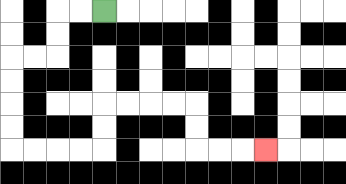{'start': '[4, 0]', 'end': '[11, 6]', 'path_directions': 'L,L,D,D,L,L,D,D,D,D,R,R,R,R,U,U,R,R,R,R,D,D,R,R,R', 'path_coordinates': '[[4, 0], [3, 0], [2, 0], [2, 1], [2, 2], [1, 2], [0, 2], [0, 3], [0, 4], [0, 5], [0, 6], [1, 6], [2, 6], [3, 6], [4, 6], [4, 5], [4, 4], [5, 4], [6, 4], [7, 4], [8, 4], [8, 5], [8, 6], [9, 6], [10, 6], [11, 6]]'}